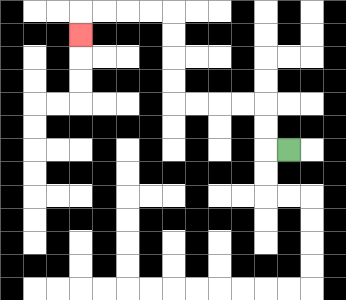{'start': '[12, 6]', 'end': '[3, 1]', 'path_directions': 'L,U,U,L,L,L,L,U,U,U,U,L,L,L,L,D', 'path_coordinates': '[[12, 6], [11, 6], [11, 5], [11, 4], [10, 4], [9, 4], [8, 4], [7, 4], [7, 3], [7, 2], [7, 1], [7, 0], [6, 0], [5, 0], [4, 0], [3, 0], [3, 1]]'}